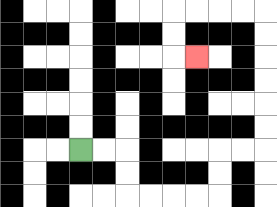{'start': '[3, 6]', 'end': '[8, 2]', 'path_directions': 'R,R,D,D,R,R,R,R,U,U,R,R,U,U,U,U,U,U,L,L,L,L,D,D,R', 'path_coordinates': '[[3, 6], [4, 6], [5, 6], [5, 7], [5, 8], [6, 8], [7, 8], [8, 8], [9, 8], [9, 7], [9, 6], [10, 6], [11, 6], [11, 5], [11, 4], [11, 3], [11, 2], [11, 1], [11, 0], [10, 0], [9, 0], [8, 0], [7, 0], [7, 1], [7, 2], [8, 2]]'}